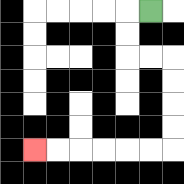{'start': '[6, 0]', 'end': '[1, 6]', 'path_directions': 'L,D,D,R,R,D,D,D,D,L,L,L,L,L,L', 'path_coordinates': '[[6, 0], [5, 0], [5, 1], [5, 2], [6, 2], [7, 2], [7, 3], [7, 4], [7, 5], [7, 6], [6, 6], [5, 6], [4, 6], [3, 6], [2, 6], [1, 6]]'}